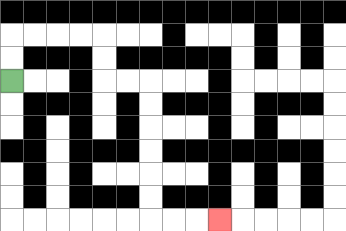{'start': '[0, 3]', 'end': '[9, 9]', 'path_directions': 'U,U,R,R,R,R,D,D,R,R,D,D,D,D,D,D,R,R,R', 'path_coordinates': '[[0, 3], [0, 2], [0, 1], [1, 1], [2, 1], [3, 1], [4, 1], [4, 2], [4, 3], [5, 3], [6, 3], [6, 4], [6, 5], [6, 6], [6, 7], [6, 8], [6, 9], [7, 9], [8, 9], [9, 9]]'}